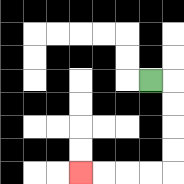{'start': '[6, 3]', 'end': '[3, 7]', 'path_directions': 'R,D,D,D,D,L,L,L,L', 'path_coordinates': '[[6, 3], [7, 3], [7, 4], [7, 5], [7, 6], [7, 7], [6, 7], [5, 7], [4, 7], [3, 7]]'}